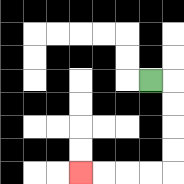{'start': '[6, 3]', 'end': '[3, 7]', 'path_directions': 'R,D,D,D,D,L,L,L,L', 'path_coordinates': '[[6, 3], [7, 3], [7, 4], [7, 5], [7, 6], [7, 7], [6, 7], [5, 7], [4, 7], [3, 7]]'}